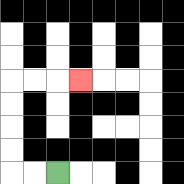{'start': '[2, 7]', 'end': '[3, 3]', 'path_directions': 'L,L,U,U,U,U,R,R,R', 'path_coordinates': '[[2, 7], [1, 7], [0, 7], [0, 6], [0, 5], [0, 4], [0, 3], [1, 3], [2, 3], [3, 3]]'}